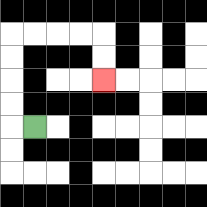{'start': '[1, 5]', 'end': '[4, 3]', 'path_directions': 'L,U,U,U,U,R,R,R,R,D,D', 'path_coordinates': '[[1, 5], [0, 5], [0, 4], [0, 3], [0, 2], [0, 1], [1, 1], [2, 1], [3, 1], [4, 1], [4, 2], [4, 3]]'}